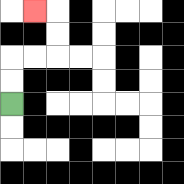{'start': '[0, 4]', 'end': '[1, 0]', 'path_directions': 'U,U,R,R,U,U,L', 'path_coordinates': '[[0, 4], [0, 3], [0, 2], [1, 2], [2, 2], [2, 1], [2, 0], [1, 0]]'}